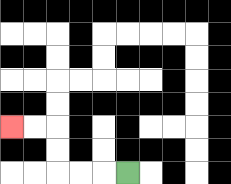{'start': '[5, 7]', 'end': '[0, 5]', 'path_directions': 'L,L,L,U,U,L,L', 'path_coordinates': '[[5, 7], [4, 7], [3, 7], [2, 7], [2, 6], [2, 5], [1, 5], [0, 5]]'}